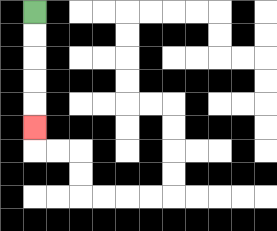{'start': '[1, 0]', 'end': '[1, 5]', 'path_directions': 'D,D,D,D,D', 'path_coordinates': '[[1, 0], [1, 1], [1, 2], [1, 3], [1, 4], [1, 5]]'}